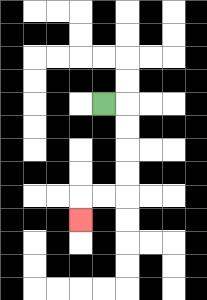{'start': '[4, 4]', 'end': '[3, 9]', 'path_directions': 'R,D,D,D,D,L,L,D', 'path_coordinates': '[[4, 4], [5, 4], [5, 5], [5, 6], [5, 7], [5, 8], [4, 8], [3, 8], [3, 9]]'}